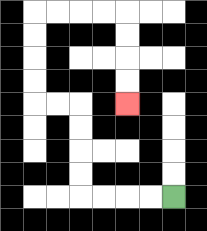{'start': '[7, 8]', 'end': '[5, 4]', 'path_directions': 'L,L,L,L,U,U,U,U,L,L,U,U,U,U,R,R,R,R,D,D,D,D', 'path_coordinates': '[[7, 8], [6, 8], [5, 8], [4, 8], [3, 8], [3, 7], [3, 6], [3, 5], [3, 4], [2, 4], [1, 4], [1, 3], [1, 2], [1, 1], [1, 0], [2, 0], [3, 0], [4, 0], [5, 0], [5, 1], [5, 2], [5, 3], [5, 4]]'}